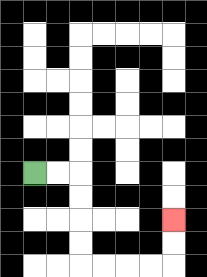{'start': '[1, 7]', 'end': '[7, 9]', 'path_directions': 'R,R,D,D,D,D,R,R,R,R,U,U', 'path_coordinates': '[[1, 7], [2, 7], [3, 7], [3, 8], [3, 9], [3, 10], [3, 11], [4, 11], [5, 11], [6, 11], [7, 11], [7, 10], [7, 9]]'}